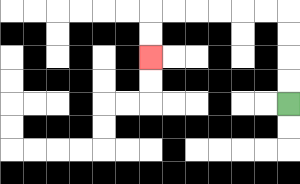{'start': '[12, 4]', 'end': '[6, 2]', 'path_directions': 'U,U,U,U,L,L,L,L,L,L,D,D', 'path_coordinates': '[[12, 4], [12, 3], [12, 2], [12, 1], [12, 0], [11, 0], [10, 0], [9, 0], [8, 0], [7, 0], [6, 0], [6, 1], [6, 2]]'}